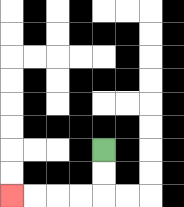{'start': '[4, 6]', 'end': '[0, 8]', 'path_directions': 'D,D,L,L,L,L', 'path_coordinates': '[[4, 6], [4, 7], [4, 8], [3, 8], [2, 8], [1, 8], [0, 8]]'}